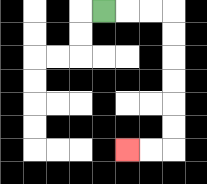{'start': '[4, 0]', 'end': '[5, 6]', 'path_directions': 'R,R,R,D,D,D,D,D,D,L,L', 'path_coordinates': '[[4, 0], [5, 0], [6, 0], [7, 0], [7, 1], [7, 2], [7, 3], [7, 4], [7, 5], [7, 6], [6, 6], [5, 6]]'}